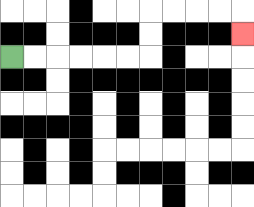{'start': '[0, 2]', 'end': '[10, 1]', 'path_directions': 'R,R,R,R,R,R,U,U,R,R,R,R,D', 'path_coordinates': '[[0, 2], [1, 2], [2, 2], [3, 2], [4, 2], [5, 2], [6, 2], [6, 1], [6, 0], [7, 0], [8, 0], [9, 0], [10, 0], [10, 1]]'}